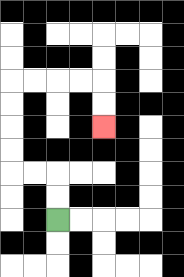{'start': '[2, 9]', 'end': '[4, 5]', 'path_directions': 'U,U,L,L,U,U,U,U,R,R,R,R,D,D', 'path_coordinates': '[[2, 9], [2, 8], [2, 7], [1, 7], [0, 7], [0, 6], [0, 5], [0, 4], [0, 3], [1, 3], [2, 3], [3, 3], [4, 3], [4, 4], [4, 5]]'}